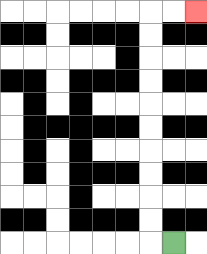{'start': '[7, 10]', 'end': '[8, 0]', 'path_directions': 'L,U,U,U,U,U,U,U,U,U,U,R,R', 'path_coordinates': '[[7, 10], [6, 10], [6, 9], [6, 8], [6, 7], [6, 6], [6, 5], [6, 4], [6, 3], [6, 2], [6, 1], [6, 0], [7, 0], [8, 0]]'}